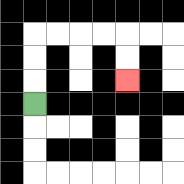{'start': '[1, 4]', 'end': '[5, 3]', 'path_directions': 'U,U,U,R,R,R,R,D,D', 'path_coordinates': '[[1, 4], [1, 3], [1, 2], [1, 1], [2, 1], [3, 1], [4, 1], [5, 1], [5, 2], [5, 3]]'}